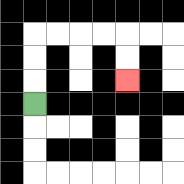{'start': '[1, 4]', 'end': '[5, 3]', 'path_directions': 'U,U,U,R,R,R,R,D,D', 'path_coordinates': '[[1, 4], [1, 3], [1, 2], [1, 1], [2, 1], [3, 1], [4, 1], [5, 1], [5, 2], [5, 3]]'}